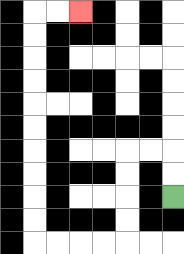{'start': '[7, 8]', 'end': '[3, 0]', 'path_directions': 'U,U,L,L,D,D,D,D,L,L,L,L,U,U,U,U,U,U,U,U,U,U,R,R', 'path_coordinates': '[[7, 8], [7, 7], [7, 6], [6, 6], [5, 6], [5, 7], [5, 8], [5, 9], [5, 10], [4, 10], [3, 10], [2, 10], [1, 10], [1, 9], [1, 8], [1, 7], [1, 6], [1, 5], [1, 4], [1, 3], [1, 2], [1, 1], [1, 0], [2, 0], [3, 0]]'}